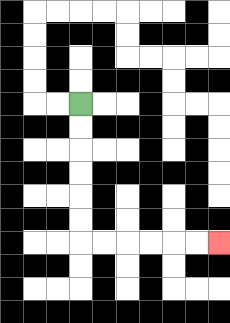{'start': '[3, 4]', 'end': '[9, 10]', 'path_directions': 'D,D,D,D,D,D,R,R,R,R,R,R', 'path_coordinates': '[[3, 4], [3, 5], [3, 6], [3, 7], [3, 8], [3, 9], [3, 10], [4, 10], [5, 10], [6, 10], [7, 10], [8, 10], [9, 10]]'}